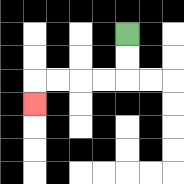{'start': '[5, 1]', 'end': '[1, 4]', 'path_directions': 'D,D,L,L,L,L,D', 'path_coordinates': '[[5, 1], [5, 2], [5, 3], [4, 3], [3, 3], [2, 3], [1, 3], [1, 4]]'}